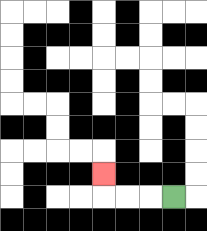{'start': '[7, 8]', 'end': '[4, 7]', 'path_directions': 'L,L,L,U', 'path_coordinates': '[[7, 8], [6, 8], [5, 8], [4, 8], [4, 7]]'}